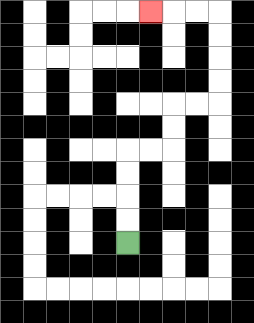{'start': '[5, 10]', 'end': '[6, 0]', 'path_directions': 'U,U,U,U,R,R,U,U,R,R,U,U,U,U,L,L,L', 'path_coordinates': '[[5, 10], [5, 9], [5, 8], [5, 7], [5, 6], [6, 6], [7, 6], [7, 5], [7, 4], [8, 4], [9, 4], [9, 3], [9, 2], [9, 1], [9, 0], [8, 0], [7, 0], [6, 0]]'}